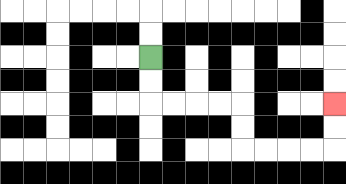{'start': '[6, 2]', 'end': '[14, 4]', 'path_directions': 'D,D,R,R,R,R,D,D,R,R,R,R,U,U', 'path_coordinates': '[[6, 2], [6, 3], [6, 4], [7, 4], [8, 4], [9, 4], [10, 4], [10, 5], [10, 6], [11, 6], [12, 6], [13, 6], [14, 6], [14, 5], [14, 4]]'}